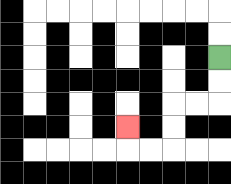{'start': '[9, 2]', 'end': '[5, 5]', 'path_directions': 'D,D,L,L,D,D,L,L,U', 'path_coordinates': '[[9, 2], [9, 3], [9, 4], [8, 4], [7, 4], [7, 5], [7, 6], [6, 6], [5, 6], [5, 5]]'}